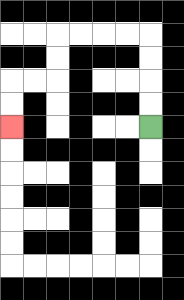{'start': '[6, 5]', 'end': '[0, 5]', 'path_directions': 'U,U,U,U,L,L,L,L,D,D,L,L,D,D', 'path_coordinates': '[[6, 5], [6, 4], [6, 3], [6, 2], [6, 1], [5, 1], [4, 1], [3, 1], [2, 1], [2, 2], [2, 3], [1, 3], [0, 3], [0, 4], [0, 5]]'}